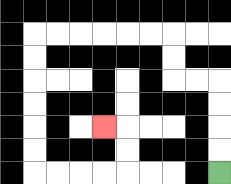{'start': '[9, 7]', 'end': '[4, 5]', 'path_directions': 'U,U,U,U,L,L,U,U,L,L,L,L,L,L,D,D,D,D,D,D,R,R,R,R,U,U,L', 'path_coordinates': '[[9, 7], [9, 6], [9, 5], [9, 4], [9, 3], [8, 3], [7, 3], [7, 2], [7, 1], [6, 1], [5, 1], [4, 1], [3, 1], [2, 1], [1, 1], [1, 2], [1, 3], [1, 4], [1, 5], [1, 6], [1, 7], [2, 7], [3, 7], [4, 7], [5, 7], [5, 6], [5, 5], [4, 5]]'}